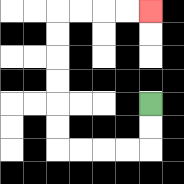{'start': '[6, 4]', 'end': '[6, 0]', 'path_directions': 'D,D,L,L,L,L,U,U,U,U,U,U,R,R,R,R', 'path_coordinates': '[[6, 4], [6, 5], [6, 6], [5, 6], [4, 6], [3, 6], [2, 6], [2, 5], [2, 4], [2, 3], [2, 2], [2, 1], [2, 0], [3, 0], [4, 0], [5, 0], [6, 0]]'}